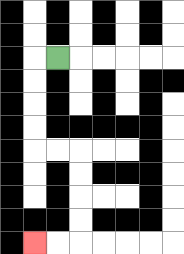{'start': '[2, 2]', 'end': '[1, 10]', 'path_directions': 'L,D,D,D,D,R,R,D,D,D,D,L,L', 'path_coordinates': '[[2, 2], [1, 2], [1, 3], [1, 4], [1, 5], [1, 6], [2, 6], [3, 6], [3, 7], [3, 8], [3, 9], [3, 10], [2, 10], [1, 10]]'}